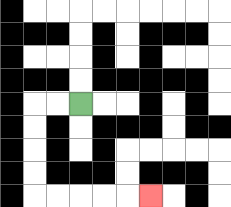{'start': '[3, 4]', 'end': '[6, 8]', 'path_directions': 'L,L,D,D,D,D,R,R,R,R,R', 'path_coordinates': '[[3, 4], [2, 4], [1, 4], [1, 5], [1, 6], [1, 7], [1, 8], [2, 8], [3, 8], [4, 8], [5, 8], [6, 8]]'}